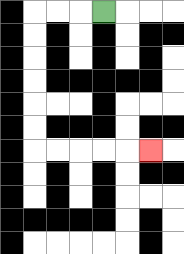{'start': '[4, 0]', 'end': '[6, 6]', 'path_directions': 'L,L,L,D,D,D,D,D,D,R,R,R,R,R', 'path_coordinates': '[[4, 0], [3, 0], [2, 0], [1, 0], [1, 1], [1, 2], [1, 3], [1, 4], [1, 5], [1, 6], [2, 6], [3, 6], [4, 6], [5, 6], [6, 6]]'}